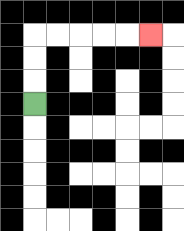{'start': '[1, 4]', 'end': '[6, 1]', 'path_directions': 'U,U,U,R,R,R,R,R', 'path_coordinates': '[[1, 4], [1, 3], [1, 2], [1, 1], [2, 1], [3, 1], [4, 1], [5, 1], [6, 1]]'}